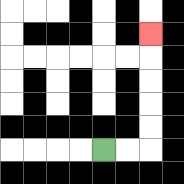{'start': '[4, 6]', 'end': '[6, 1]', 'path_directions': 'R,R,U,U,U,U,U', 'path_coordinates': '[[4, 6], [5, 6], [6, 6], [6, 5], [6, 4], [6, 3], [6, 2], [6, 1]]'}